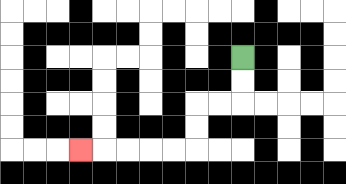{'start': '[10, 2]', 'end': '[3, 6]', 'path_directions': 'D,D,L,L,D,D,L,L,L,L,L', 'path_coordinates': '[[10, 2], [10, 3], [10, 4], [9, 4], [8, 4], [8, 5], [8, 6], [7, 6], [6, 6], [5, 6], [4, 6], [3, 6]]'}